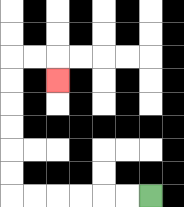{'start': '[6, 8]', 'end': '[2, 3]', 'path_directions': 'L,L,L,L,L,L,U,U,U,U,U,U,R,R,D', 'path_coordinates': '[[6, 8], [5, 8], [4, 8], [3, 8], [2, 8], [1, 8], [0, 8], [0, 7], [0, 6], [0, 5], [0, 4], [0, 3], [0, 2], [1, 2], [2, 2], [2, 3]]'}